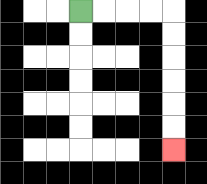{'start': '[3, 0]', 'end': '[7, 6]', 'path_directions': 'R,R,R,R,D,D,D,D,D,D', 'path_coordinates': '[[3, 0], [4, 0], [5, 0], [6, 0], [7, 0], [7, 1], [7, 2], [7, 3], [7, 4], [7, 5], [7, 6]]'}